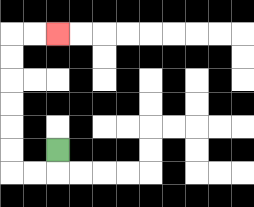{'start': '[2, 6]', 'end': '[2, 1]', 'path_directions': 'D,L,L,U,U,U,U,U,U,R,R', 'path_coordinates': '[[2, 6], [2, 7], [1, 7], [0, 7], [0, 6], [0, 5], [0, 4], [0, 3], [0, 2], [0, 1], [1, 1], [2, 1]]'}